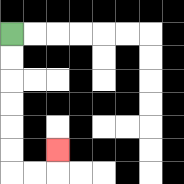{'start': '[0, 1]', 'end': '[2, 6]', 'path_directions': 'D,D,D,D,D,D,R,R,U', 'path_coordinates': '[[0, 1], [0, 2], [0, 3], [0, 4], [0, 5], [0, 6], [0, 7], [1, 7], [2, 7], [2, 6]]'}